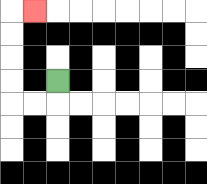{'start': '[2, 3]', 'end': '[1, 0]', 'path_directions': 'D,L,L,U,U,U,U,R', 'path_coordinates': '[[2, 3], [2, 4], [1, 4], [0, 4], [0, 3], [0, 2], [0, 1], [0, 0], [1, 0]]'}